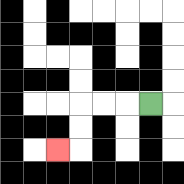{'start': '[6, 4]', 'end': '[2, 6]', 'path_directions': 'L,L,L,D,D,L', 'path_coordinates': '[[6, 4], [5, 4], [4, 4], [3, 4], [3, 5], [3, 6], [2, 6]]'}